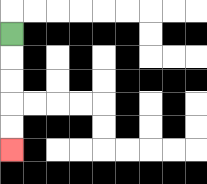{'start': '[0, 1]', 'end': '[0, 6]', 'path_directions': 'D,D,D,D,D', 'path_coordinates': '[[0, 1], [0, 2], [0, 3], [0, 4], [0, 5], [0, 6]]'}